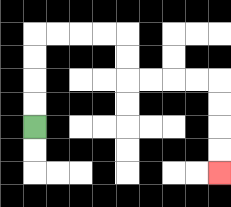{'start': '[1, 5]', 'end': '[9, 7]', 'path_directions': 'U,U,U,U,R,R,R,R,D,D,R,R,R,R,D,D,D,D', 'path_coordinates': '[[1, 5], [1, 4], [1, 3], [1, 2], [1, 1], [2, 1], [3, 1], [4, 1], [5, 1], [5, 2], [5, 3], [6, 3], [7, 3], [8, 3], [9, 3], [9, 4], [9, 5], [9, 6], [9, 7]]'}